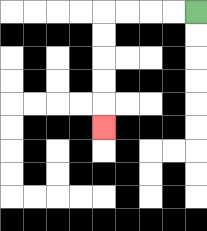{'start': '[8, 0]', 'end': '[4, 5]', 'path_directions': 'L,L,L,L,D,D,D,D,D', 'path_coordinates': '[[8, 0], [7, 0], [6, 0], [5, 0], [4, 0], [4, 1], [4, 2], [4, 3], [4, 4], [4, 5]]'}